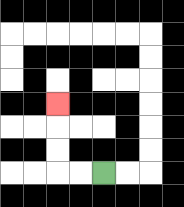{'start': '[4, 7]', 'end': '[2, 4]', 'path_directions': 'L,L,U,U,U', 'path_coordinates': '[[4, 7], [3, 7], [2, 7], [2, 6], [2, 5], [2, 4]]'}